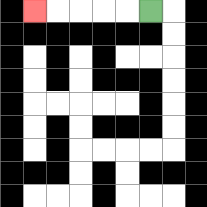{'start': '[6, 0]', 'end': '[1, 0]', 'path_directions': 'L,L,L,L,L', 'path_coordinates': '[[6, 0], [5, 0], [4, 0], [3, 0], [2, 0], [1, 0]]'}